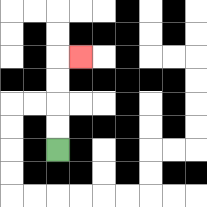{'start': '[2, 6]', 'end': '[3, 2]', 'path_directions': 'U,U,U,U,R', 'path_coordinates': '[[2, 6], [2, 5], [2, 4], [2, 3], [2, 2], [3, 2]]'}